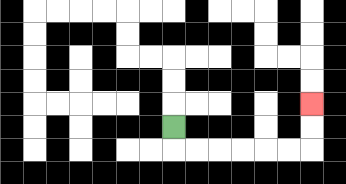{'start': '[7, 5]', 'end': '[13, 4]', 'path_directions': 'D,R,R,R,R,R,R,U,U', 'path_coordinates': '[[7, 5], [7, 6], [8, 6], [9, 6], [10, 6], [11, 6], [12, 6], [13, 6], [13, 5], [13, 4]]'}